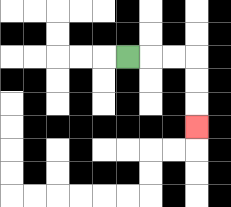{'start': '[5, 2]', 'end': '[8, 5]', 'path_directions': 'R,R,R,D,D,D', 'path_coordinates': '[[5, 2], [6, 2], [7, 2], [8, 2], [8, 3], [8, 4], [8, 5]]'}